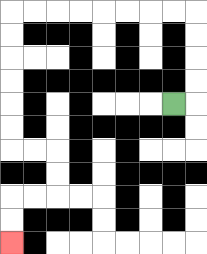{'start': '[7, 4]', 'end': '[0, 10]', 'path_directions': 'R,U,U,U,U,L,L,L,L,L,L,L,L,D,D,D,D,D,D,R,R,D,D,L,L,D,D', 'path_coordinates': '[[7, 4], [8, 4], [8, 3], [8, 2], [8, 1], [8, 0], [7, 0], [6, 0], [5, 0], [4, 0], [3, 0], [2, 0], [1, 0], [0, 0], [0, 1], [0, 2], [0, 3], [0, 4], [0, 5], [0, 6], [1, 6], [2, 6], [2, 7], [2, 8], [1, 8], [0, 8], [0, 9], [0, 10]]'}